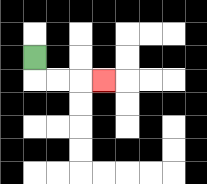{'start': '[1, 2]', 'end': '[4, 3]', 'path_directions': 'D,R,R,R', 'path_coordinates': '[[1, 2], [1, 3], [2, 3], [3, 3], [4, 3]]'}